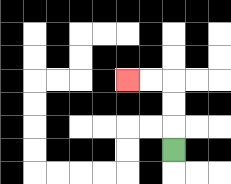{'start': '[7, 6]', 'end': '[5, 3]', 'path_directions': 'U,U,U,L,L', 'path_coordinates': '[[7, 6], [7, 5], [7, 4], [7, 3], [6, 3], [5, 3]]'}